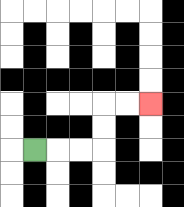{'start': '[1, 6]', 'end': '[6, 4]', 'path_directions': 'R,R,R,U,U,R,R', 'path_coordinates': '[[1, 6], [2, 6], [3, 6], [4, 6], [4, 5], [4, 4], [5, 4], [6, 4]]'}